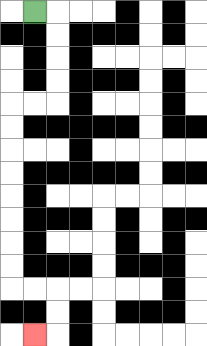{'start': '[1, 0]', 'end': '[1, 14]', 'path_directions': 'R,D,D,D,D,L,L,D,D,D,D,D,D,D,D,R,R,D,D,L', 'path_coordinates': '[[1, 0], [2, 0], [2, 1], [2, 2], [2, 3], [2, 4], [1, 4], [0, 4], [0, 5], [0, 6], [0, 7], [0, 8], [0, 9], [0, 10], [0, 11], [0, 12], [1, 12], [2, 12], [2, 13], [2, 14], [1, 14]]'}